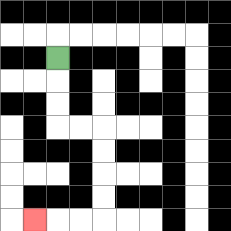{'start': '[2, 2]', 'end': '[1, 9]', 'path_directions': 'D,D,D,R,R,D,D,D,D,L,L,L', 'path_coordinates': '[[2, 2], [2, 3], [2, 4], [2, 5], [3, 5], [4, 5], [4, 6], [4, 7], [4, 8], [4, 9], [3, 9], [2, 9], [1, 9]]'}